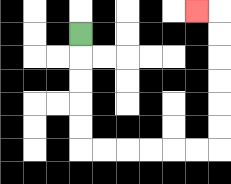{'start': '[3, 1]', 'end': '[8, 0]', 'path_directions': 'D,D,D,D,D,R,R,R,R,R,R,U,U,U,U,U,U,L', 'path_coordinates': '[[3, 1], [3, 2], [3, 3], [3, 4], [3, 5], [3, 6], [4, 6], [5, 6], [6, 6], [7, 6], [8, 6], [9, 6], [9, 5], [9, 4], [9, 3], [9, 2], [9, 1], [9, 0], [8, 0]]'}